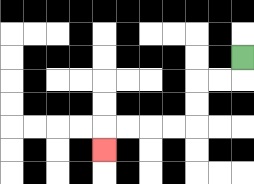{'start': '[10, 2]', 'end': '[4, 6]', 'path_directions': 'D,L,L,D,D,L,L,L,L,D', 'path_coordinates': '[[10, 2], [10, 3], [9, 3], [8, 3], [8, 4], [8, 5], [7, 5], [6, 5], [5, 5], [4, 5], [4, 6]]'}